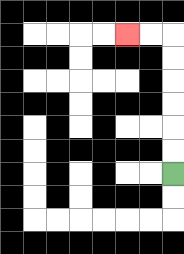{'start': '[7, 7]', 'end': '[5, 1]', 'path_directions': 'U,U,U,U,U,U,L,L', 'path_coordinates': '[[7, 7], [7, 6], [7, 5], [7, 4], [7, 3], [7, 2], [7, 1], [6, 1], [5, 1]]'}